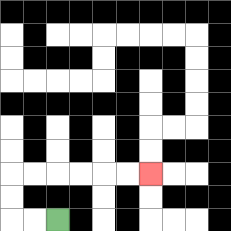{'start': '[2, 9]', 'end': '[6, 7]', 'path_directions': 'L,L,U,U,R,R,R,R,R,R', 'path_coordinates': '[[2, 9], [1, 9], [0, 9], [0, 8], [0, 7], [1, 7], [2, 7], [3, 7], [4, 7], [5, 7], [6, 7]]'}